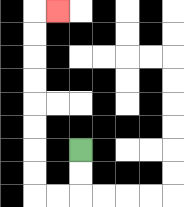{'start': '[3, 6]', 'end': '[2, 0]', 'path_directions': 'D,D,L,L,U,U,U,U,U,U,U,U,R', 'path_coordinates': '[[3, 6], [3, 7], [3, 8], [2, 8], [1, 8], [1, 7], [1, 6], [1, 5], [1, 4], [1, 3], [1, 2], [1, 1], [1, 0], [2, 0]]'}